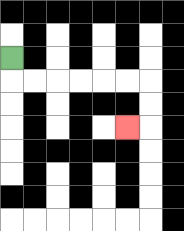{'start': '[0, 2]', 'end': '[5, 5]', 'path_directions': 'D,R,R,R,R,R,R,D,D,L', 'path_coordinates': '[[0, 2], [0, 3], [1, 3], [2, 3], [3, 3], [4, 3], [5, 3], [6, 3], [6, 4], [6, 5], [5, 5]]'}